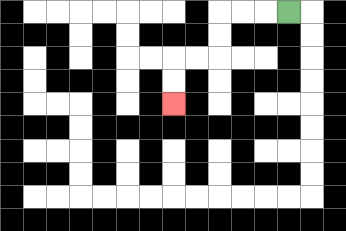{'start': '[12, 0]', 'end': '[7, 4]', 'path_directions': 'L,L,L,D,D,L,L,D,D', 'path_coordinates': '[[12, 0], [11, 0], [10, 0], [9, 0], [9, 1], [9, 2], [8, 2], [7, 2], [7, 3], [7, 4]]'}